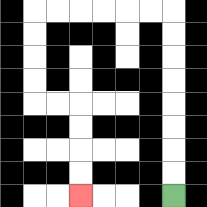{'start': '[7, 8]', 'end': '[3, 8]', 'path_directions': 'U,U,U,U,U,U,U,U,L,L,L,L,L,L,D,D,D,D,R,R,D,D,D,D', 'path_coordinates': '[[7, 8], [7, 7], [7, 6], [7, 5], [7, 4], [7, 3], [7, 2], [7, 1], [7, 0], [6, 0], [5, 0], [4, 0], [3, 0], [2, 0], [1, 0], [1, 1], [1, 2], [1, 3], [1, 4], [2, 4], [3, 4], [3, 5], [3, 6], [3, 7], [3, 8]]'}